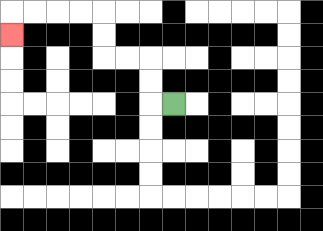{'start': '[7, 4]', 'end': '[0, 1]', 'path_directions': 'L,U,U,L,L,U,U,L,L,L,L,D', 'path_coordinates': '[[7, 4], [6, 4], [6, 3], [6, 2], [5, 2], [4, 2], [4, 1], [4, 0], [3, 0], [2, 0], [1, 0], [0, 0], [0, 1]]'}